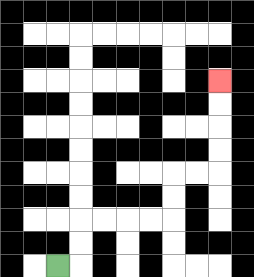{'start': '[2, 11]', 'end': '[9, 3]', 'path_directions': 'R,U,U,R,R,R,R,U,U,R,R,U,U,U,U', 'path_coordinates': '[[2, 11], [3, 11], [3, 10], [3, 9], [4, 9], [5, 9], [6, 9], [7, 9], [7, 8], [7, 7], [8, 7], [9, 7], [9, 6], [9, 5], [9, 4], [9, 3]]'}